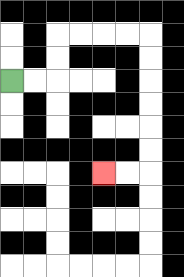{'start': '[0, 3]', 'end': '[4, 7]', 'path_directions': 'R,R,U,U,R,R,R,R,D,D,D,D,D,D,L,L', 'path_coordinates': '[[0, 3], [1, 3], [2, 3], [2, 2], [2, 1], [3, 1], [4, 1], [5, 1], [6, 1], [6, 2], [6, 3], [6, 4], [6, 5], [6, 6], [6, 7], [5, 7], [4, 7]]'}